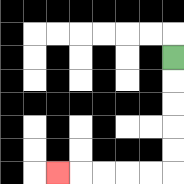{'start': '[7, 2]', 'end': '[2, 7]', 'path_directions': 'D,D,D,D,D,L,L,L,L,L', 'path_coordinates': '[[7, 2], [7, 3], [7, 4], [7, 5], [7, 6], [7, 7], [6, 7], [5, 7], [4, 7], [3, 7], [2, 7]]'}